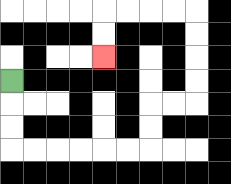{'start': '[0, 3]', 'end': '[4, 2]', 'path_directions': 'D,D,D,R,R,R,R,R,R,U,U,R,R,U,U,U,U,L,L,L,L,D,D', 'path_coordinates': '[[0, 3], [0, 4], [0, 5], [0, 6], [1, 6], [2, 6], [3, 6], [4, 6], [5, 6], [6, 6], [6, 5], [6, 4], [7, 4], [8, 4], [8, 3], [8, 2], [8, 1], [8, 0], [7, 0], [6, 0], [5, 0], [4, 0], [4, 1], [4, 2]]'}